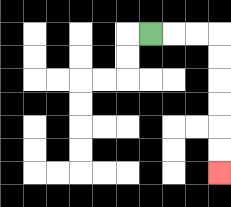{'start': '[6, 1]', 'end': '[9, 7]', 'path_directions': 'R,R,R,D,D,D,D,D,D', 'path_coordinates': '[[6, 1], [7, 1], [8, 1], [9, 1], [9, 2], [9, 3], [9, 4], [9, 5], [9, 6], [9, 7]]'}